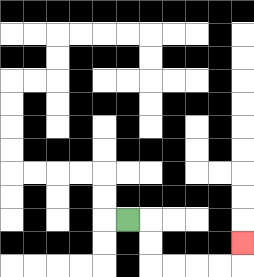{'start': '[5, 9]', 'end': '[10, 10]', 'path_directions': 'R,D,D,R,R,R,R,U', 'path_coordinates': '[[5, 9], [6, 9], [6, 10], [6, 11], [7, 11], [8, 11], [9, 11], [10, 11], [10, 10]]'}